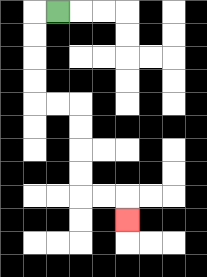{'start': '[2, 0]', 'end': '[5, 9]', 'path_directions': 'L,D,D,D,D,R,R,D,D,D,D,R,R,D', 'path_coordinates': '[[2, 0], [1, 0], [1, 1], [1, 2], [1, 3], [1, 4], [2, 4], [3, 4], [3, 5], [3, 6], [3, 7], [3, 8], [4, 8], [5, 8], [5, 9]]'}